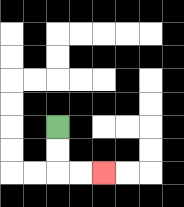{'start': '[2, 5]', 'end': '[4, 7]', 'path_directions': 'D,D,R,R', 'path_coordinates': '[[2, 5], [2, 6], [2, 7], [3, 7], [4, 7]]'}